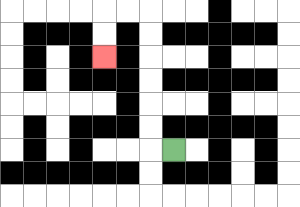{'start': '[7, 6]', 'end': '[4, 2]', 'path_directions': 'L,U,U,U,U,U,U,L,L,D,D', 'path_coordinates': '[[7, 6], [6, 6], [6, 5], [6, 4], [6, 3], [6, 2], [6, 1], [6, 0], [5, 0], [4, 0], [4, 1], [4, 2]]'}